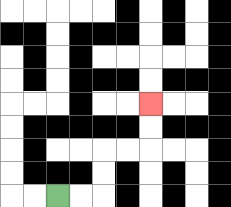{'start': '[2, 8]', 'end': '[6, 4]', 'path_directions': 'R,R,U,U,R,R,U,U', 'path_coordinates': '[[2, 8], [3, 8], [4, 8], [4, 7], [4, 6], [5, 6], [6, 6], [6, 5], [6, 4]]'}